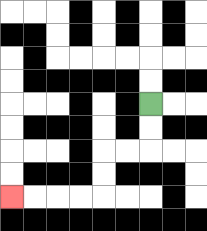{'start': '[6, 4]', 'end': '[0, 8]', 'path_directions': 'D,D,L,L,D,D,L,L,L,L', 'path_coordinates': '[[6, 4], [6, 5], [6, 6], [5, 6], [4, 6], [4, 7], [4, 8], [3, 8], [2, 8], [1, 8], [0, 8]]'}